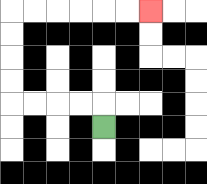{'start': '[4, 5]', 'end': '[6, 0]', 'path_directions': 'U,L,L,L,L,U,U,U,U,R,R,R,R,R,R', 'path_coordinates': '[[4, 5], [4, 4], [3, 4], [2, 4], [1, 4], [0, 4], [0, 3], [0, 2], [0, 1], [0, 0], [1, 0], [2, 0], [3, 0], [4, 0], [5, 0], [6, 0]]'}